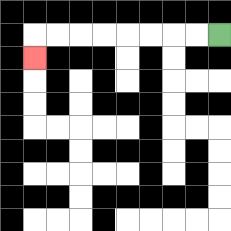{'start': '[9, 1]', 'end': '[1, 2]', 'path_directions': 'L,L,L,L,L,L,L,L,D', 'path_coordinates': '[[9, 1], [8, 1], [7, 1], [6, 1], [5, 1], [4, 1], [3, 1], [2, 1], [1, 1], [1, 2]]'}